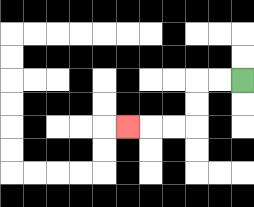{'start': '[10, 3]', 'end': '[5, 5]', 'path_directions': 'L,L,D,D,L,L,L', 'path_coordinates': '[[10, 3], [9, 3], [8, 3], [8, 4], [8, 5], [7, 5], [6, 5], [5, 5]]'}